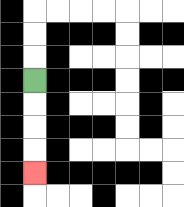{'start': '[1, 3]', 'end': '[1, 7]', 'path_directions': 'D,D,D,D', 'path_coordinates': '[[1, 3], [1, 4], [1, 5], [1, 6], [1, 7]]'}